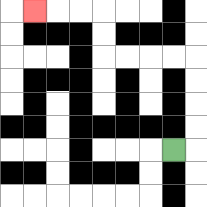{'start': '[7, 6]', 'end': '[1, 0]', 'path_directions': 'R,U,U,U,U,L,L,L,L,U,U,L,L,L', 'path_coordinates': '[[7, 6], [8, 6], [8, 5], [8, 4], [8, 3], [8, 2], [7, 2], [6, 2], [5, 2], [4, 2], [4, 1], [4, 0], [3, 0], [2, 0], [1, 0]]'}